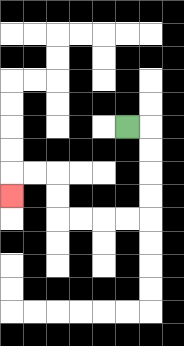{'start': '[5, 5]', 'end': '[0, 8]', 'path_directions': 'R,D,D,D,D,L,L,L,L,U,U,L,L,D', 'path_coordinates': '[[5, 5], [6, 5], [6, 6], [6, 7], [6, 8], [6, 9], [5, 9], [4, 9], [3, 9], [2, 9], [2, 8], [2, 7], [1, 7], [0, 7], [0, 8]]'}